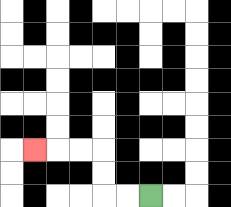{'start': '[6, 8]', 'end': '[1, 6]', 'path_directions': 'L,L,U,U,L,L,L', 'path_coordinates': '[[6, 8], [5, 8], [4, 8], [4, 7], [4, 6], [3, 6], [2, 6], [1, 6]]'}